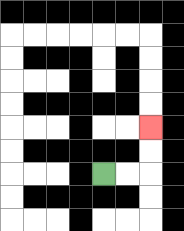{'start': '[4, 7]', 'end': '[6, 5]', 'path_directions': 'R,R,U,U', 'path_coordinates': '[[4, 7], [5, 7], [6, 7], [6, 6], [6, 5]]'}